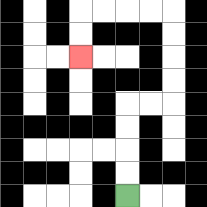{'start': '[5, 8]', 'end': '[3, 2]', 'path_directions': 'U,U,U,U,R,R,U,U,U,U,L,L,L,L,D,D', 'path_coordinates': '[[5, 8], [5, 7], [5, 6], [5, 5], [5, 4], [6, 4], [7, 4], [7, 3], [7, 2], [7, 1], [7, 0], [6, 0], [5, 0], [4, 0], [3, 0], [3, 1], [3, 2]]'}